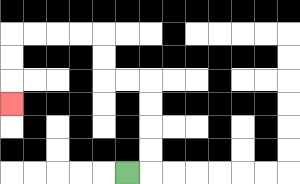{'start': '[5, 7]', 'end': '[0, 4]', 'path_directions': 'R,U,U,U,U,L,L,U,U,L,L,L,L,D,D,D', 'path_coordinates': '[[5, 7], [6, 7], [6, 6], [6, 5], [6, 4], [6, 3], [5, 3], [4, 3], [4, 2], [4, 1], [3, 1], [2, 1], [1, 1], [0, 1], [0, 2], [0, 3], [0, 4]]'}